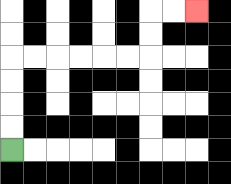{'start': '[0, 6]', 'end': '[8, 0]', 'path_directions': 'U,U,U,U,R,R,R,R,R,R,U,U,R,R', 'path_coordinates': '[[0, 6], [0, 5], [0, 4], [0, 3], [0, 2], [1, 2], [2, 2], [3, 2], [4, 2], [5, 2], [6, 2], [6, 1], [6, 0], [7, 0], [8, 0]]'}